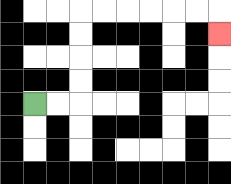{'start': '[1, 4]', 'end': '[9, 1]', 'path_directions': 'R,R,U,U,U,U,R,R,R,R,R,R,D', 'path_coordinates': '[[1, 4], [2, 4], [3, 4], [3, 3], [3, 2], [3, 1], [3, 0], [4, 0], [5, 0], [6, 0], [7, 0], [8, 0], [9, 0], [9, 1]]'}